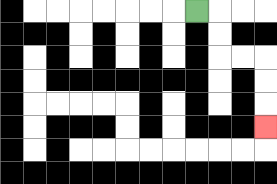{'start': '[8, 0]', 'end': '[11, 5]', 'path_directions': 'R,D,D,R,R,D,D,D', 'path_coordinates': '[[8, 0], [9, 0], [9, 1], [9, 2], [10, 2], [11, 2], [11, 3], [11, 4], [11, 5]]'}